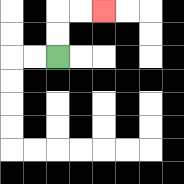{'start': '[2, 2]', 'end': '[4, 0]', 'path_directions': 'U,U,R,R', 'path_coordinates': '[[2, 2], [2, 1], [2, 0], [3, 0], [4, 0]]'}